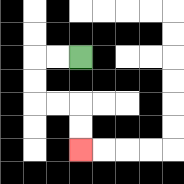{'start': '[3, 2]', 'end': '[3, 6]', 'path_directions': 'L,L,D,D,R,R,D,D', 'path_coordinates': '[[3, 2], [2, 2], [1, 2], [1, 3], [1, 4], [2, 4], [3, 4], [3, 5], [3, 6]]'}